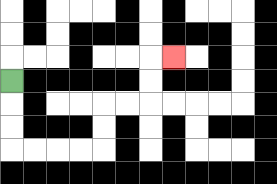{'start': '[0, 3]', 'end': '[7, 2]', 'path_directions': 'D,D,D,R,R,R,R,U,U,R,R,U,U,R', 'path_coordinates': '[[0, 3], [0, 4], [0, 5], [0, 6], [1, 6], [2, 6], [3, 6], [4, 6], [4, 5], [4, 4], [5, 4], [6, 4], [6, 3], [6, 2], [7, 2]]'}